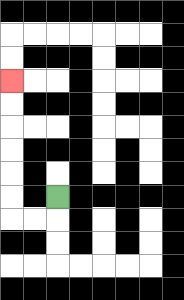{'start': '[2, 8]', 'end': '[0, 3]', 'path_directions': 'D,L,L,U,U,U,U,U,U', 'path_coordinates': '[[2, 8], [2, 9], [1, 9], [0, 9], [0, 8], [0, 7], [0, 6], [0, 5], [0, 4], [0, 3]]'}